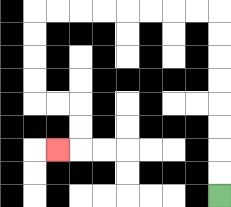{'start': '[9, 8]', 'end': '[2, 6]', 'path_directions': 'U,U,U,U,U,U,U,U,L,L,L,L,L,L,L,L,D,D,D,D,R,R,D,D,L', 'path_coordinates': '[[9, 8], [9, 7], [9, 6], [9, 5], [9, 4], [9, 3], [9, 2], [9, 1], [9, 0], [8, 0], [7, 0], [6, 0], [5, 0], [4, 0], [3, 0], [2, 0], [1, 0], [1, 1], [1, 2], [1, 3], [1, 4], [2, 4], [3, 4], [3, 5], [3, 6], [2, 6]]'}